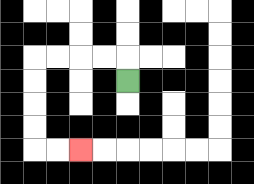{'start': '[5, 3]', 'end': '[3, 6]', 'path_directions': 'U,L,L,L,L,D,D,D,D,R,R', 'path_coordinates': '[[5, 3], [5, 2], [4, 2], [3, 2], [2, 2], [1, 2], [1, 3], [1, 4], [1, 5], [1, 6], [2, 6], [3, 6]]'}